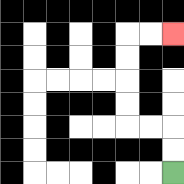{'start': '[7, 7]', 'end': '[7, 1]', 'path_directions': 'U,U,L,L,U,U,U,U,R,R', 'path_coordinates': '[[7, 7], [7, 6], [7, 5], [6, 5], [5, 5], [5, 4], [5, 3], [5, 2], [5, 1], [6, 1], [7, 1]]'}